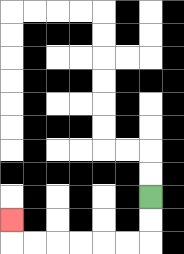{'start': '[6, 8]', 'end': '[0, 9]', 'path_directions': 'D,D,L,L,L,L,L,L,U', 'path_coordinates': '[[6, 8], [6, 9], [6, 10], [5, 10], [4, 10], [3, 10], [2, 10], [1, 10], [0, 10], [0, 9]]'}